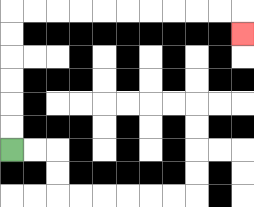{'start': '[0, 6]', 'end': '[10, 1]', 'path_directions': 'U,U,U,U,U,U,R,R,R,R,R,R,R,R,R,R,D', 'path_coordinates': '[[0, 6], [0, 5], [0, 4], [0, 3], [0, 2], [0, 1], [0, 0], [1, 0], [2, 0], [3, 0], [4, 0], [5, 0], [6, 0], [7, 0], [8, 0], [9, 0], [10, 0], [10, 1]]'}